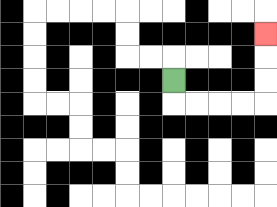{'start': '[7, 3]', 'end': '[11, 1]', 'path_directions': 'D,R,R,R,R,U,U,U', 'path_coordinates': '[[7, 3], [7, 4], [8, 4], [9, 4], [10, 4], [11, 4], [11, 3], [11, 2], [11, 1]]'}